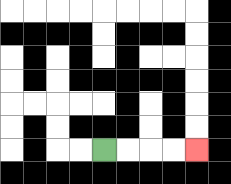{'start': '[4, 6]', 'end': '[8, 6]', 'path_directions': 'R,R,R,R', 'path_coordinates': '[[4, 6], [5, 6], [6, 6], [7, 6], [8, 6]]'}